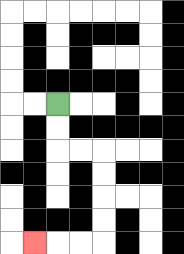{'start': '[2, 4]', 'end': '[1, 10]', 'path_directions': 'D,D,R,R,D,D,D,D,L,L,L', 'path_coordinates': '[[2, 4], [2, 5], [2, 6], [3, 6], [4, 6], [4, 7], [4, 8], [4, 9], [4, 10], [3, 10], [2, 10], [1, 10]]'}